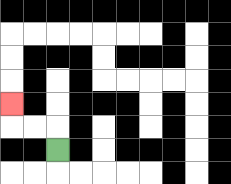{'start': '[2, 6]', 'end': '[0, 4]', 'path_directions': 'U,L,L,U', 'path_coordinates': '[[2, 6], [2, 5], [1, 5], [0, 5], [0, 4]]'}